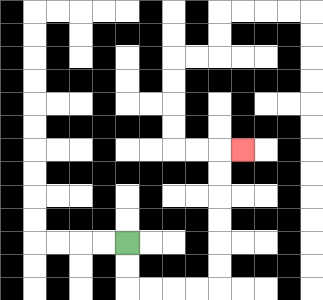{'start': '[5, 10]', 'end': '[10, 6]', 'path_directions': 'D,D,R,R,R,R,U,U,U,U,U,U,R', 'path_coordinates': '[[5, 10], [5, 11], [5, 12], [6, 12], [7, 12], [8, 12], [9, 12], [9, 11], [9, 10], [9, 9], [9, 8], [9, 7], [9, 6], [10, 6]]'}